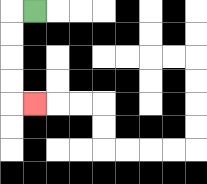{'start': '[1, 0]', 'end': '[1, 4]', 'path_directions': 'L,D,D,D,D,R', 'path_coordinates': '[[1, 0], [0, 0], [0, 1], [0, 2], [0, 3], [0, 4], [1, 4]]'}